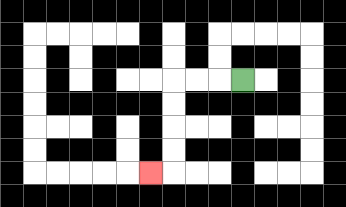{'start': '[10, 3]', 'end': '[6, 7]', 'path_directions': 'L,L,L,D,D,D,D,L', 'path_coordinates': '[[10, 3], [9, 3], [8, 3], [7, 3], [7, 4], [7, 5], [7, 6], [7, 7], [6, 7]]'}